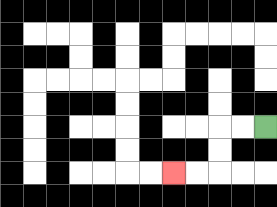{'start': '[11, 5]', 'end': '[7, 7]', 'path_directions': 'L,L,D,D,L,L', 'path_coordinates': '[[11, 5], [10, 5], [9, 5], [9, 6], [9, 7], [8, 7], [7, 7]]'}